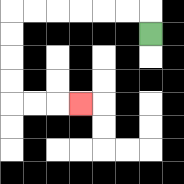{'start': '[6, 1]', 'end': '[3, 4]', 'path_directions': 'U,L,L,L,L,L,L,D,D,D,D,R,R,R', 'path_coordinates': '[[6, 1], [6, 0], [5, 0], [4, 0], [3, 0], [2, 0], [1, 0], [0, 0], [0, 1], [0, 2], [0, 3], [0, 4], [1, 4], [2, 4], [3, 4]]'}